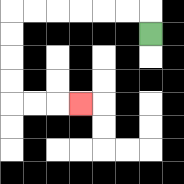{'start': '[6, 1]', 'end': '[3, 4]', 'path_directions': 'U,L,L,L,L,L,L,D,D,D,D,R,R,R', 'path_coordinates': '[[6, 1], [6, 0], [5, 0], [4, 0], [3, 0], [2, 0], [1, 0], [0, 0], [0, 1], [0, 2], [0, 3], [0, 4], [1, 4], [2, 4], [3, 4]]'}